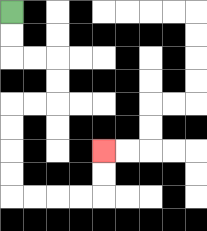{'start': '[0, 0]', 'end': '[4, 6]', 'path_directions': 'D,D,R,R,D,D,L,L,D,D,D,D,R,R,R,R,U,U', 'path_coordinates': '[[0, 0], [0, 1], [0, 2], [1, 2], [2, 2], [2, 3], [2, 4], [1, 4], [0, 4], [0, 5], [0, 6], [0, 7], [0, 8], [1, 8], [2, 8], [3, 8], [4, 8], [4, 7], [4, 6]]'}